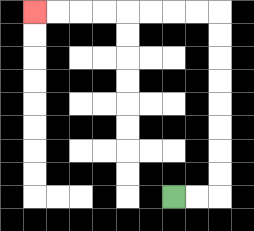{'start': '[7, 8]', 'end': '[1, 0]', 'path_directions': 'R,R,U,U,U,U,U,U,U,U,L,L,L,L,L,L,L,L', 'path_coordinates': '[[7, 8], [8, 8], [9, 8], [9, 7], [9, 6], [9, 5], [9, 4], [9, 3], [9, 2], [9, 1], [9, 0], [8, 0], [7, 0], [6, 0], [5, 0], [4, 0], [3, 0], [2, 0], [1, 0]]'}